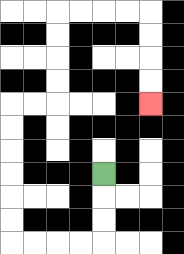{'start': '[4, 7]', 'end': '[6, 4]', 'path_directions': 'D,D,D,L,L,L,L,U,U,U,U,U,U,R,R,U,U,U,U,R,R,R,R,D,D,D,D', 'path_coordinates': '[[4, 7], [4, 8], [4, 9], [4, 10], [3, 10], [2, 10], [1, 10], [0, 10], [0, 9], [0, 8], [0, 7], [0, 6], [0, 5], [0, 4], [1, 4], [2, 4], [2, 3], [2, 2], [2, 1], [2, 0], [3, 0], [4, 0], [5, 0], [6, 0], [6, 1], [6, 2], [6, 3], [6, 4]]'}